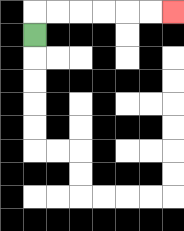{'start': '[1, 1]', 'end': '[7, 0]', 'path_directions': 'U,R,R,R,R,R,R', 'path_coordinates': '[[1, 1], [1, 0], [2, 0], [3, 0], [4, 0], [5, 0], [6, 0], [7, 0]]'}